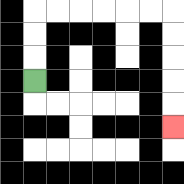{'start': '[1, 3]', 'end': '[7, 5]', 'path_directions': 'U,U,U,R,R,R,R,R,R,D,D,D,D,D', 'path_coordinates': '[[1, 3], [1, 2], [1, 1], [1, 0], [2, 0], [3, 0], [4, 0], [5, 0], [6, 0], [7, 0], [7, 1], [7, 2], [7, 3], [7, 4], [7, 5]]'}